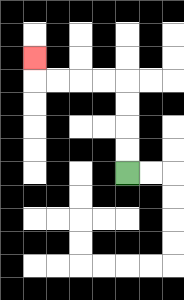{'start': '[5, 7]', 'end': '[1, 2]', 'path_directions': 'U,U,U,U,L,L,L,L,U', 'path_coordinates': '[[5, 7], [5, 6], [5, 5], [5, 4], [5, 3], [4, 3], [3, 3], [2, 3], [1, 3], [1, 2]]'}